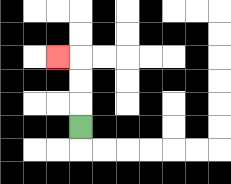{'start': '[3, 5]', 'end': '[2, 2]', 'path_directions': 'U,U,U,L', 'path_coordinates': '[[3, 5], [3, 4], [3, 3], [3, 2], [2, 2]]'}